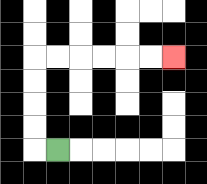{'start': '[2, 6]', 'end': '[7, 2]', 'path_directions': 'L,U,U,U,U,R,R,R,R,R,R', 'path_coordinates': '[[2, 6], [1, 6], [1, 5], [1, 4], [1, 3], [1, 2], [2, 2], [3, 2], [4, 2], [5, 2], [6, 2], [7, 2]]'}